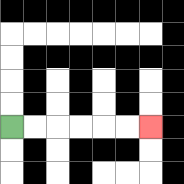{'start': '[0, 5]', 'end': '[6, 5]', 'path_directions': 'R,R,R,R,R,R', 'path_coordinates': '[[0, 5], [1, 5], [2, 5], [3, 5], [4, 5], [5, 5], [6, 5]]'}